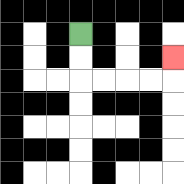{'start': '[3, 1]', 'end': '[7, 2]', 'path_directions': 'D,D,R,R,R,R,U', 'path_coordinates': '[[3, 1], [3, 2], [3, 3], [4, 3], [5, 3], [6, 3], [7, 3], [7, 2]]'}